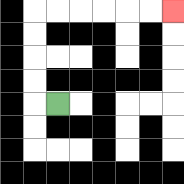{'start': '[2, 4]', 'end': '[7, 0]', 'path_directions': 'L,U,U,U,U,R,R,R,R,R,R', 'path_coordinates': '[[2, 4], [1, 4], [1, 3], [1, 2], [1, 1], [1, 0], [2, 0], [3, 0], [4, 0], [5, 0], [6, 0], [7, 0]]'}